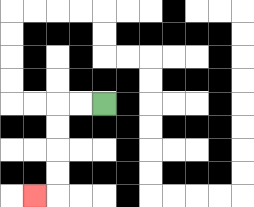{'start': '[4, 4]', 'end': '[1, 8]', 'path_directions': 'L,L,D,D,D,D,L', 'path_coordinates': '[[4, 4], [3, 4], [2, 4], [2, 5], [2, 6], [2, 7], [2, 8], [1, 8]]'}